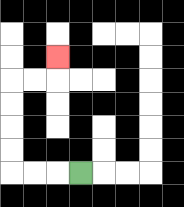{'start': '[3, 7]', 'end': '[2, 2]', 'path_directions': 'L,L,L,U,U,U,U,R,R,U', 'path_coordinates': '[[3, 7], [2, 7], [1, 7], [0, 7], [0, 6], [0, 5], [0, 4], [0, 3], [1, 3], [2, 3], [2, 2]]'}